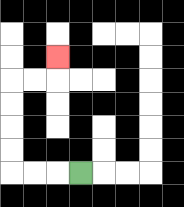{'start': '[3, 7]', 'end': '[2, 2]', 'path_directions': 'L,L,L,U,U,U,U,R,R,U', 'path_coordinates': '[[3, 7], [2, 7], [1, 7], [0, 7], [0, 6], [0, 5], [0, 4], [0, 3], [1, 3], [2, 3], [2, 2]]'}